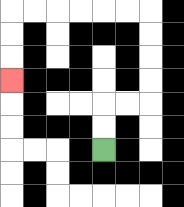{'start': '[4, 6]', 'end': '[0, 3]', 'path_directions': 'U,U,R,R,U,U,U,U,L,L,L,L,L,L,D,D,D', 'path_coordinates': '[[4, 6], [4, 5], [4, 4], [5, 4], [6, 4], [6, 3], [6, 2], [6, 1], [6, 0], [5, 0], [4, 0], [3, 0], [2, 0], [1, 0], [0, 0], [0, 1], [0, 2], [0, 3]]'}